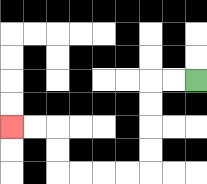{'start': '[8, 3]', 'end': '[0, 5]', 'path_directions': 'L,L,D,D,D,D,L,L,L,L,U,U,L,L', 'path_coordinates': '[[8, 3], [7, 3], [6, 3], [6, 4], [6, 5], [6, 6], [6, 7], [5, 7], [4, 7], [3, 7], [2, 7], [2, 6], [2, 5], [1, 5], [0, 5]]'}